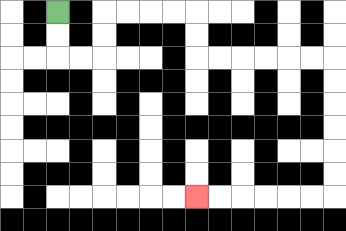{'start': '[2, 0]', 'end': '[8, 8]', 'path_directions': 'D,D,R,R,U,U,R,R,R,R,D,D,R,R,R,R,R,R,D,D,D,D,D,D,L,L,L,L,L,L', 'path_coordinates': '[[2, 0], [2, 1], [2, 2], [3, 2], [4, 2], [4, 1], [4, 0], [5, 0], [6, 0], [7, 0], [8, 0], [8, 1], [8, 2], [9, 2], [10, 2], [11, 2], [12, 2], [13, 2], [14, 2], [14, 3], [14, 4], [14, 5], [14, 6], [14, 7], [14, 8], [13, 8], [12, 8], [11, 8], [10, 8], [9, 8], [8, 8]]'}